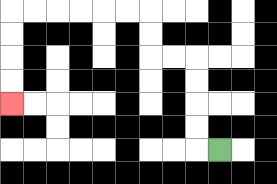{'start': '[9, 6]', 'end': '[0, 4]', 'path_directions': 'L,U,U,U,U,L,L,U,U,L,L,L,L,L,L,D,D,D,D', 'path_coordinates': '[[9, 6], [8, 6], [8, 5], [8, 4], [8, 3], [8, 2], [7, 2], [6, 2], [6, 1], [6, 0], [5, 0], [4, 0], [3, 0], [2, 0], [1, 0], [0, 0], [0, 1], [0, 2], [0, 3], [0, 4]]'}